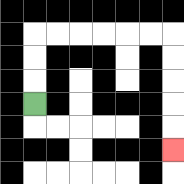{'start': '[1, 4]', 'end': '[7, 6]', 'path_directions': 'U,U,U,R,R,R,R,R,R,D,D,D,D,D', 'path_coordinates': '[[1, 4], [1, 3], [1, 2], [1, 1], [2, 1], [3, 1], [4, 1], [5, 1], [6, 1], [7, 1], [7, 2], [7, 3], [7, 4], [7, 5], [7, 6]]'}